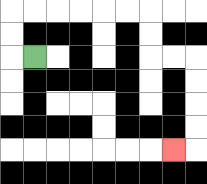{'start': '[1, 2]', 'end': '[7, 6]', 'path_directions': 'L,U,U,R,R,R,R,R,R,D,D,R,R,D,D,D,D,L', 'path_coordinates': '[[1, 2], [0, 2], [0, 1], [0, 0], [1, 0], [2, 0], [3, 0], [4, 0], [5, 0], [6, 0], [6, 1], [6, 2], [7, 2], [8, 2], [8, 3], [8, 4], [8, 5], [8, 6], [7, 6]]'}